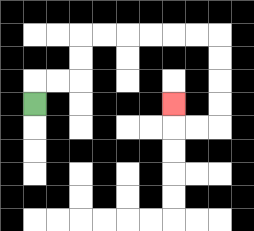{'start': '[1, 4]', 'end': '[7, 4]', 'path_directions': 'U,R,R,U,U,R,R,R,R,R,R,D,D,D,D,L,L,U', 'path_coordinates': '[[1, 4], [1, 3], [2, 3], [3, 3], [3, 2], [3, 1], [4, 1], [5, 1], [6, 1], [7, 1], [8, 1], [9, 1], [9, 2], [9, 3], [9, 4], [9, 5], [8, 5], [7, 5], [7, 4]]'}